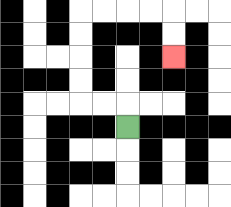{'start': '[5, 5]', 'end': '[7, 2]', 'path_directions': 'U,L,L,U,U,U,U,R,R,R,R,D,D', 'path_coordinates': '[[5, 5], [5, 4], [4, 4], [3, 4], [3, 3], [3, 2], [3, 1], [3, 0], [4, 0], [5, 0], [6, 0], [7, 0], [7, 1], [7, 2]]'}